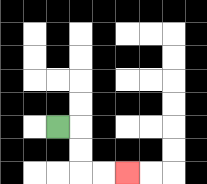{'start': '[2, 5]', 'end': '[5, 7]', 'path_directions': 'R,D,D,R,R', 'path_coordinates': '[[2, 5], [3, 5], [3, 6], [3, 7], [4, 7], [5, 7]]'}